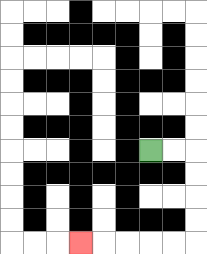{'start': '[6, 6]', 'end': '[3, 10]', 'path_directions': 'R,R,D,D,D,D,L,L,L,L,L', 'path_coordinates': '[[6, 6], [7, 6], [8, 6], [8, 7], [8, 8], [8, 9], [8, 10], [7, 10], [6, 10], [5, 10], [4, 10], [3, 10]]'}